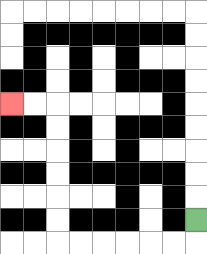{'start': '[8, 9]', 'end': '[0, 4]', 'path_directions': 'D,L,L,L,L,L,L,U,U,U,U,U,U,L,L', 'path_coordinates': '[[8, 9], [8, 10], [7, 10], [6, 10], [5, 10], [4, 10], [3, 10], [2, 10], [2, 9], [2, 8], [2, 7], [2, 6], [2, 5], [2, 4], [1, 4], [0, 4]]'}